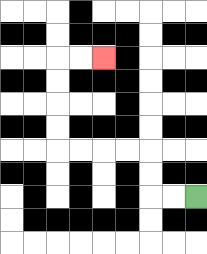{'start': '[8, 8]', 'end': '[4, 2]', 'path_directions': 'L,L,U,U,L,L,L,L,U,U,U,U,R,R', 'path_coordinates': '[[8, 8], [7, 8], [6, 8], [6, 7], [6, 6], [5, 6], [4, 6], [3, 6], [2, 6], [2, 5], [2, 4], [2, 3], [2, 2], [3, 2], [4, 2]]'}